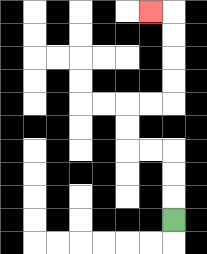{'start': '[7, 9]', 'end': '[6, 0]', 'path_directions': 'U,U,U,L,L,U,U,R,R,U,U,U,U,L', 'path_coordinates': '[[7, 9], [7, 8], [7, 7], [7, 6], [6, 6], [5, 6], [5, 5], [5, 4], [6, 4], [7, 4], [7, 3], [7, 2], [7, 1], [7, 0], [6, 0]]'}